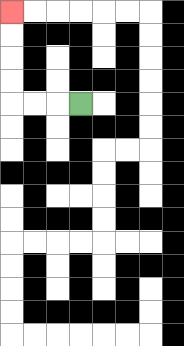{'start': '[3, 4]', 'end': '[0, 0]', 'path_directions': 'L,L,L,U,U,U,U', 'path_coordinates': '[[3, 4], [2, 4], [1, 4], [0, 4], [0, 3], [0, 2], [0, 1], [0, 0]]'}